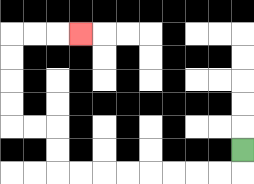{'start': '[10, 6]', 'end': '[3, 1]', 'path_directions': 'D,L,L,L,L,L,L,L,L,U,U,L,L,U,U,U,U,R,R,R', 'path_coordinates': '[[10, 6], [10, 7], [9, 7], [8, 7], [7, 7], [6, 7], [5, 7], [4, 7], [3, 7], [2, 7], [2, 6], [2, 5], [1, 5], [0, 5], [0, 4], [0, 3], [0, 2], [0, 1], [1, 1], [2, 1], [3, 1]]'}